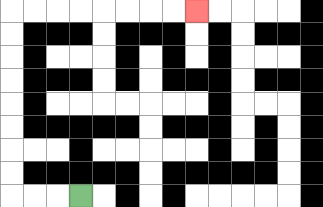{'start': '[3, 8]', 'end': '[8, 0]', 'path_directions': 'L,L,L,U,U,U,U,U,U,U,U,R,R,R,R,R,R,R,R', 'path_coordinates': '[[3, 8], [2, 8], [1, 8], [0, 8], [0, 7], [0, 6], [0, 5], [0, 4], [0, 3], [0, 2], [0, 1], [0, 0], [1, 0], [2, 0], [3, 0], [4, 0], [5, 0], [6, 0], [7, 0], [8, 0]]'}